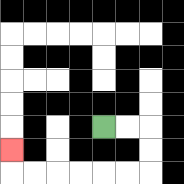{'start': '[4, 5]', 'end': '[0, 6]', 'path_directions': 'R,R,D,D,L,L,L,L,L,L,U', 'path_coordinates': '[[4, 5], [5, 5], [6, 5], [6, 6], [6, 7], [5, 7], [4, 7], [3, 7], [2, 7], [1, 7], [0, 7], [0, 6]]'}